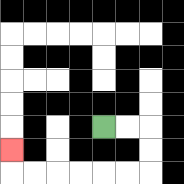{'start': '[4, 5]', 'end': '[0, 6]', 'path_directions': 'R,R,D,D,L,L,L,L,L,L,U', 'path_coordinates': '[[4, 5], [5, 5], [6, 5], [6, 6], [6, 7], [5, 7], [4, 7], [3, 7], [2, 7], [1, 7], [0, 7], [0, 6]]'}